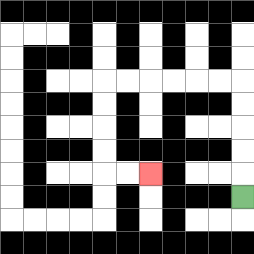{'start': '[10, 8]', 'end': '[6, 7]', 'path_directions': 'U,U,U,U,U,L,L,L,L,L,L,D,D,D,D,R,R', 'path_coordinates': '[[10, 8], [10, 7], [10, 6], [10, 5], [10, 4], [10, 3], [9, 3], [8, 3], [7, 3], [6, 3], [5, 3], [4, 3], [4, 4], [4, 5], [4, 6], [4, 7], [5, 7], [6, 7]]'}